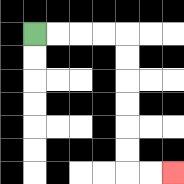{'start': '[1, 1]', 'end': '[7, 7]', 'path_directions': 'R,R,R,R,D,D,D,D,D,D,R,R', 'path_coordinates': '[[1, 1], [2, 1], [3, 1], [4, 1], [5, 1], [5, 2], [5, 3], [5, 4], [5, 5], [5, 6], [5, 7], [6, 7], [7, 7]]'}